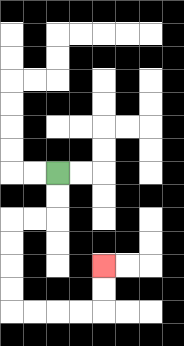{'start': '[2, 7]', 'end': '[4, 11]', 'path_directions': 'D,D,L,L,D,D,D,D,R,R,R,R,U,U', 'path_coordinates': '[[2, 7], [2, 8], [2, 9], [1, 9], [0, 9], [0, 10], [0, 11], [0, 12], [0, 13], [1, 13], [2, 13], [3, 13], [4, 13], [4, 12], [4, 11]]'}